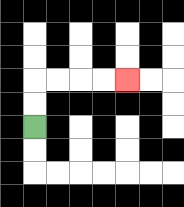{'start': '[1, 5]', 'end': '[5, 3]', 'path_directions': 'U,U,R,R,R,R', 'path_coordinates': '[[1, 5], [1, 4], [1, 3], [2, 3], [3, 3], [4, 3], [5, 3]]'}